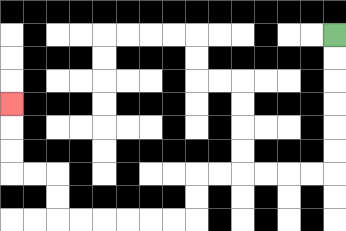{'start': '[14, 1]', 'end': '[0, 4]', 'path_directions': 'D,D,D,D,D,D,L,L,L,L,L,L,D,D,L,L,L,L,L,L,U,U,L,L,U,U,U', 'path_coordinates': '[[14, 1], [14, 2], [14, 3], [14, 4], [14, 5], [14, 6], [14, 7], [13, 7], [12, 7], [11, 7], [10, 7], [9, 7], [8, 7], [8, 8], [8, 9], [7, 9], [6, 9], [5, 9], [4, 9], [3, 9], [2, 9], [2, 8], [2, 7], [1, 7], [0, 7], [0, 6], [0, 5], [0, 4]]'}